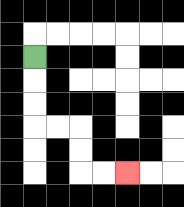{'start': '[1, 2]', 'end': '[5, 7]', 'path_directions': 'D,D,D,R,R,D,D,R,R', 'path_coordinates': '[[1, 2], [1, 3], [1, 4], [1, 5], [2, 5], [3, 5], [3, 6], [3, 7], [4, 7], [5, 7]]'}